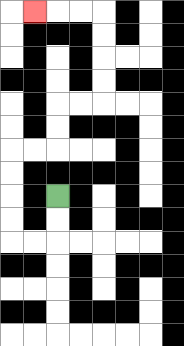{'start': '[2, 8]', 'end': '[1, 0]', 'path_directions': 'D,D,L,L,U,U,U,U,R,R,U,U,R,R,U,U,U,U,L,L,L', 'path_coordinates': '[[2, 8], [2, 9], [2, 10], [1, 10], [0, 10], [0, 9], [0, 8], [0, 7], [0, 6], [1, 6], [2, 6], [2, 5], [2, 4], [3, 4], [4, 4], [4, 3], [4, 2], [4, 1], [4, 0], [3, 0], [2, 0], [1, 0]]'}